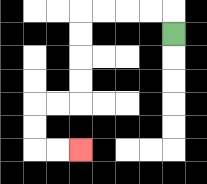{'start': '[7, 1]', 'end': '[3, 6]', 'path_directions': 'U,L,L,L,L,D,D,D,D,L,L,D,D,R,R', 'path_coordinates': '[[7, 1], [7, 0], [6, 0], [5, 0], [4, 0], [3, 0], [3, 1], [3, 2], [3, 3], [3, 4], [2, 4], [1, 4], [1, 5], [1, 6], [2, 6], [3, 6]]'}